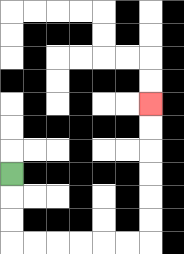{'start': '[0, 7]', 'end': '[6, 4]', 'path_directions': 'D,D,D,R,R,R,R,R,R,U,U,U,U,U,U', 'path_coordinates': '[[0, 7], [0, 8], [0, 9], [0, 10], [1, 10], [2, 10], [3, 10], [4, 10], [5, 10], [6, 10], [6, 9], [6, 8], [6, 7], [6, 6], [6, 5], [6, 4]]'}